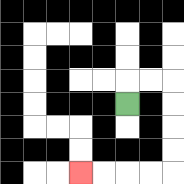{'start': '[5, 4]', 'end': '[3, 7]', 'path_directions': 'U,R,R,D,D,D,D,L,L,L,L', 'path_coordinates': '[[5, 4], [5, 3], [6, 3], [7, 3], [7, 4], [7, 5], [7, 6], [7, 7], [6, 7], [5, 7], [4, 7], [3, 7]]'}